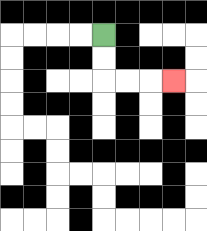{'start': '[4, 1]', 'end': '[7, 3]', 'path_directions': 'D,D,R,R,R', 'path_coordinates': '[[4, 1], [4, 2], [4, 3], [5, 3], [6, 3], [7, 3]]'}